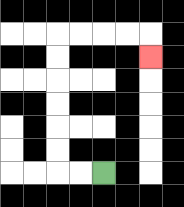{'start': '[4, 7]', 'end': '[6, 2]', 'path_directions': 'L,L,U,U,U,U,U,U,R,R,R,R,D', 'path_coordinates': '[[4, 7], [3, 7], [2, 7], [2, 6], [2, 5], [2, 4], [2, 3], [2, 2], [2, 1], [3, 1], [4, 1], [5, 1], [6, 1], [6, 2]]'}